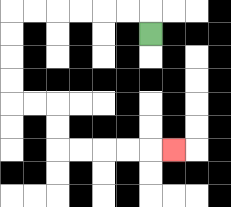{'start': '[6, 1]', 'end': '[7, 6]', 'path_directions': 'U,L,L,L,L,L,L,D,D,D,D,R,R,D,D,R,R,R,R,R', 'path_coordinates': '[[6, 1], [6, 0], [5, 0], [4, 0], [3, 0], [2, 0], [1, 0], [0, 0], [0, 1], [0, 2], [0, 3], [0, 4], [1, 4], [2, 4], [2, 5], [2, 6], [3, 6], [4, 6], [5, 6], [6, 6], [7, 6]]'}